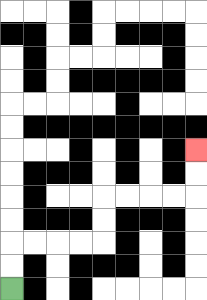{'start': '[0, 12]', 'end': '[8, 6]', 'path_directions': 'U,U,R,R,R,R,U,U,R,R,R,R,U,U', 'path_coordinates': '[[0, 12], [0, 11], [0, 10], [1, 10], [2, 10], [3, 10], [4, 10], [4, 9], [4, 8], [5, 8], [6, 8], [7, 8], [8, 8], [8, 7], [8, 6]]'}